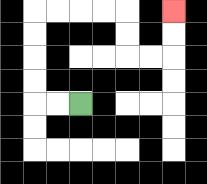{'start': '[3, 4]', 'end': '[7, 0]', 'path_directions': 'L,L,U,U,U,U,R,R,R,R,D,D,R,R,U,U', 'path_coordinates': '[[3, 4], [2, 4], [1, 4], [1, 3], [1, 2], [1, 1], [1, 0], [2, 0], [3, 0], [4, 0], [5, 0], [5, 1], [5, 2], [6, 2], [7, 2], [7, 1], [7, 0]]'}